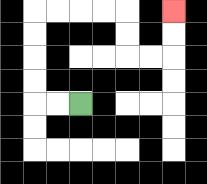{'start': '[3, 4]', 'end': '[7, 0]', 'path_directions': 'L,L,U,U,U,U,R,R,R,R,D,D,R,R,U,U', 'path_coordinates': '[[3, 4], [2, 4], [1, 4], [1, 3], [1, 2], [1, 1], [1, 0], [2, 0], [3, 0], [4, 0], [5, 0], [5, 1], [5, 2], [6, 2], [7, 2], [7, 1], [7, 0]]'}